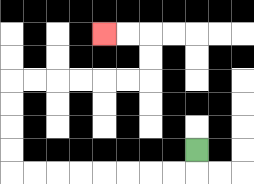{'start': '[8, 6]', 'end': '[4, 1]', 'path_directions': 'D,L,L,L,L,L,L,L,L,U,U,U,U,R,R,R,R,R,R,U,U,L,L', 'path_coordinates': '[[8, 6], [8, 7], [7, 7], [6, 7], [5, 7], [4, 7], [3, 7], [2, 7], [1, 7], [0, 7], [0, 6], [0, 5], [0, 4], [0, 3], [1, 3], [2, 3], [3, 3], [4, 3], [5, 3], [6, 3], [6, 2], [6, 1], [5, 1], [4, 1]]'}